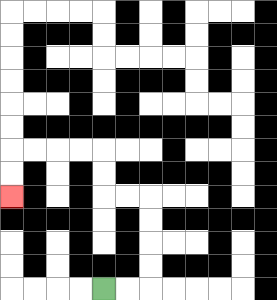{'start': '[4, 12]', 'end': '[0, 8]', 'path_directions': 'R,R,U,U,U,U,L,L,U,U,L,L,L,L,D,D', 'path_coordinates': '[[4, 12], [5, 12], [6, 12], [6, 11], [6, 10], [6, 9], [6, 8], [5, 8], [4, 8], [4, 7], [4, 6], [3, 6], [2, 6], [1, 6], [0, 6], [0, 7], [0, 8]]'}